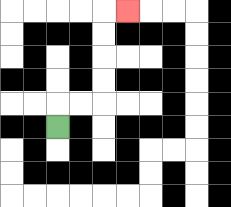{'start': '[2, 5]', 'end': '[5, 0]', 'path_directions': 'U,R,R,U,U,U,U,R', 'path_coordinates': '[[2, 5], [2, 4], [3, 4], [4, 4], [4, 3], [4, 2], [4, 1], [4, 0], [5, 0]]'}